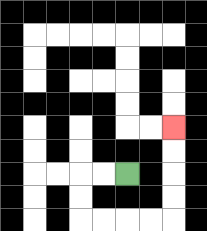{'start': '[5, 7]', 'end': '[7, 5]', 'path_directions': 'L,L,D,D,R,R,R,R,U,U,U,U', 'path_coordinates': '[[5, 7], [4, 7], [3, 7], [3, 8], [3, 9], [4, 9], [5, 9], [6, 9], [7, 9], [7, 8], [7, 7], [7, 6], [7, 5]]'}